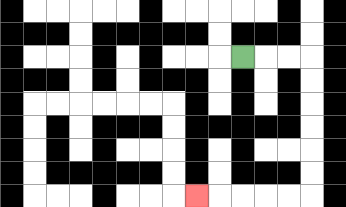{'start': '[10, 2]', 'end': '[8, 8]', 'path_directions': 'R,R,R,D,D,D,D,D,D,L,L,L,L,L', 'path_coordinates': '[[10, 2], [11, 2], [12, 2], [13, 2], [13, 3], [13, 4], [13, 5], [13, 6], [13, 7], [13, 8], [12, 8], [11, 8], [10, 8], [9, 8], [8, 8]]'}